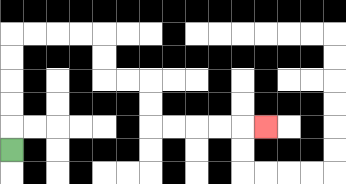{'start': '[0, 6]', 'end': '[11, 5]', 'path_directions': 'U,U,U,U,U,R,R,R,R,D,D,R,R,D,D,R,R,R,R,R', 'path_coordinates': '[[0, 6], [0, 5], [0, 4], [0, 3], [0, 2], [0, 1], [1, 1], [2, 1], [3, 1], [4, 1], [4, 2], [4, 3], [5, 3], [6, 3], [6, 4], [6, 5], [7, 5], [8, 5], [9, 5], [10, 5], [11, 5]]'}